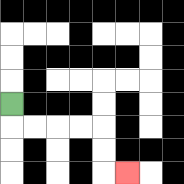{'start': '[0, 4]', 'end': '[5, 7]', 'path_directions': 'D,R,R,R,R,D,D,R', 'path_coordinates': '[[0, 4], [0, 5], [1, 5], [2, 5], [3, 5], [4, 5], [4, 6], [4, 7], [5, 7]]'}